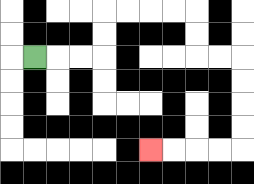{'start': '[1, 2]', 'end': '[6, 6]', 'path_directions': 'R,R,R,U,U,R,R,R,R,D,D,R,R,D,D,D,D,L,L,L,L', 'path_coordinates': '[[1, 2], [2, 2], [3, 2], [4, 2], [4, 1], [4, 0], [5, 0], [6, 0], [7, 0], [8, 0], [8, 1], [8, 2], [9, 2], [10, 2], [10, 3], [10, 4], [10, 5], [10, 6], [9, 6], [8, 6], [7, 6], [6, 6]]'}